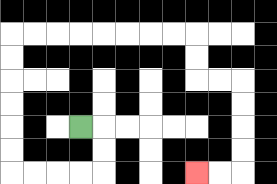{'start': '[3, 5]', 'end': '[8, 7]', 'path_directions': 'R,D,D,L,L,L,L,U,U,U,U,U,U,R,R,R,R,R,R,R,R,D,D,R,R,D,D,D,D,L,L', 'path_coordinates': '[[3, 5], [4, 5], [4, 6], [4, 7], [3, 7], [2, 7], [1, 7], [0, 7], [0, 6], [0, 5], [0, 4], [0, 3], [0, 2], [0, 1], [1, 1], [2, 1], [3, 1], [4, 1], [5, 1], [6, 1], [7, 1], [8, 1], [8, 2], [8, 3], [9, 3], [10, 3], [10, 4], [10, 5], [10, 6], [10, 7], [9, 7], [8, 7]]'}